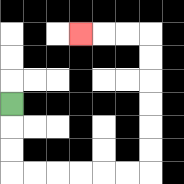{'start': '[0, 4]', 'end': '[3, 1]', 'path_directions': 'D,D,D,R,R,R,R,R,R,U,U,U,U,U,U,L,L,L', 'path_coordinates': '[[0, 4], [0, 5], [0, 6], [0, 7], [1, 7], [2, 7], [3, 7], [4, 7], [5, 7], [6, 7], [6, 6], [6, 5], [6, 4], [6, 3], [6, 2], [6, 1], [5, 1], [4, 1], [3, 1]]'}